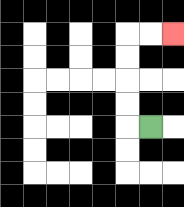{'start': '[6, 5]', 'end': '[7, 1]', 'path_directions': 'L,U,U,U,U,R,R', 'path_coordinates': '[[6, 5], [5, 5], [5, 4], [5, 3], [5, 2], [5, 1], [6, 1], [7, 1]]'}